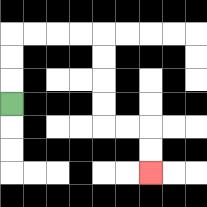{'start': '[0, 4]', 'end': '[6, 7]', 'path_directions': 'U,U,U,R,R,R,R,D,D,D,D,R,R,D,D', 'path_coordinates': '[[0, 4], [0, 3], [0, 2], [0, 1], [1, 1], [2, 1], [3, 1], [4, 1], [4, 2], [4, 3], [4, 4], [4, 5], [5, 5], [6, 5], [6, 6], [6, 7]]'}